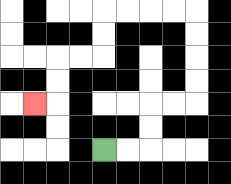{'start': '[4, 6]', 'end': '[1, 4]', 'path_directions': 'R,R,U,U,R,R,U,U,U,U,L,L,L,L,D,D,L,L,D,D,L', 'path_coordinates': '[[4, 6], [5, 6], [6, 6], [6, 5], [6, 4], [7, 4], [8, 4], [8, 3], [8, 2], [8, 1], [8, 0], [7, 0], [6, 0], [5, 0], [4, 0], [4, 1], [4, 2], [3, 2], [2, 2], [2, 3], [2, 4], [1, 4]]'}